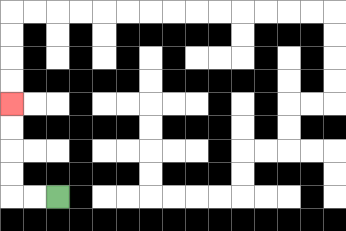{'start': '[2, 8]', 'end': '[0, 4]', 'path_directions': 'L,L,U,U,U,U', 'path_coordinates': '[[2, 8], [1, 8], [0, 8], [0, 7], [0, 6], [0, 5], [0, 4]]'}